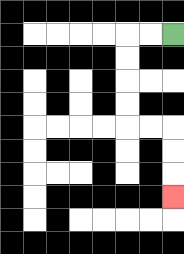{'start': '[7, 1]', 'end': '[7, 8]', 'path_directions': 'L,L,D,D,D,D,R,R,D,D,D', 'path_coordinates': '[[7, 1], [6, 1], [5, 1], [5, 2], [5, 3], [5, 4], [5, 5], [6, 5], [7, 5], [7, 6], [7, 7], [7, 8]]'}